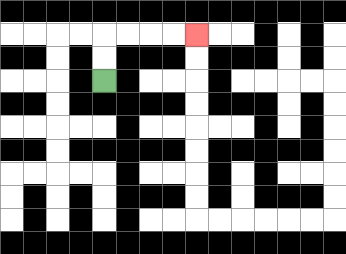{'start': '[4, 3]', 'end': '[8, 1]', 'path_directions': 'U,U,R,R,R,R', 'path_coordinates': '[[4, 3], [4, 2], [4, 1], [5, 1], [6, 1], [7, 1], [8, 1]]'}